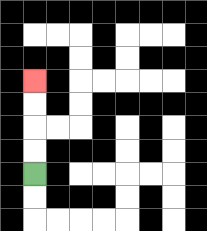{'start': '[1, 7]', 'end': '[1, 3]', 'path_directions': 'U,U,U,U', 'path_coordinates': '[[1, 7], [1, 6], [1, 5], [1, 4], [1, 3]]'}